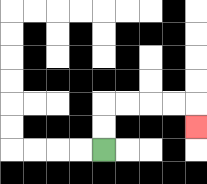{'start': '[4, 6]', 'end': '[8, 5]', 'path_directions': 'U,U,R,R,R,R,D', 'path_coordinates': '[[4, 6], [4, 5], [4, 4], [5, 4], [6, 4], [7, 4], [8, 4], [8, 5]]'}